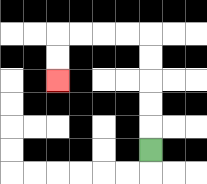{'start': '[6, 6]', 'end': '[2, 3]', 'path_directions': 'U,U,U,U,U,L,L,L,L,D,D', 'path_coordinates': '[[6, 6], [6, 5], [6, 4], [6, 3], [6, 2], [6, 1], [5, 1], [4, 1], [3, 1], [2, 1], [2, 2], [2, 3]]'}